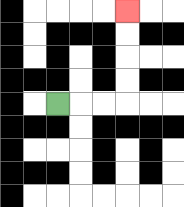{'start': '[2, 4]', 'end': '[5, 0]', 'path_directions': 'R,R,R,U,U,U,U', 'path_coordinates': '[[2, 4], [3, 4], [4, 4], [5, 4], [5, 3], [5, 2], [5, 1], [5, 0]]'}